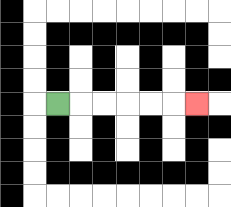{'start': '[2, 4]', 'end': '[8, 4]', 'path_directions': 'R,R,R,R,R,R', 'path_coordinates': '[[2, 4], [3, 4], [4, 4], [5, 4], [6, 4], [7, 4], [8, 4]]'}